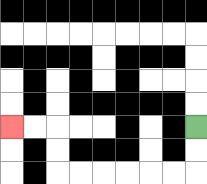{'start': '[8, 5]', 'end': '[0, 5]', 'path_directions': 'D,D,L,L,L,L,L,L,U,U,L,L', 'path_coordinates': '[[8, 5], [8, 6], [8, 7], [7, 7], [6, 7], [5, 7], [4, 7], [3, 7], [2, 7], [2, 6], [2, 5], [1, 5], [0, 5]]'}